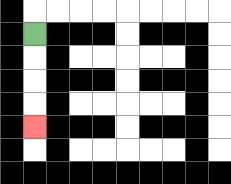{'start': '[1, 1]', 'end': '[1, 5]', 'path_directions': 'D,D,D,D', 'path_coordinates': '[[1, 1], [1, 2], [1, 3], [1, 4], [1, 5]]'}